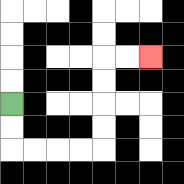{'start': '[0, 4]', 'end': '[6, 2]', 'path_directions': 'D,D,R,R,R,R,U,U,U,U,R,R', 'path_coordinates': '[[0, 4], [0, 5], [0, 6], [1, 6], [2, 6], [3, 6], [4, 6], [4, 5], [4, 4], [4, 3], [4, 2], [5, 2], [6, 2]]'}